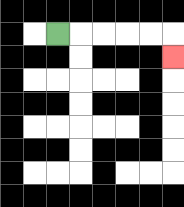{'start': '[2, 1]', 'end': '[7, 2]', 'path_directions': 'R,R,R,R,R,D', 'path_coordinates': '[[2, 1], [3, 1], [4, 1], [5, 1], [6, 1], [7, 1], [7, 2]]'}